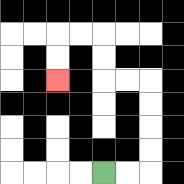{'start': '[4, 7]', 'end': '[2, 3]', 'path_directions': 'R,R,U,U,U,U,L,L,U,U,L,L,D,D', 'path_coordinates': '[[4, 7], [5, 7], [6, 7], [6, 6], [6, 5], [6, 4], [6, 3], [5, 3], [4, 3], [4, 2], [4, 1], [3, 1], [2, 1], [2, 2], [2, 3]]'}